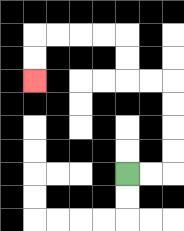{'start': '[5, 7]', 'end': '[1, 3]', 'path_directions': 'R,R,U,U,U,U,L,L,U,U,L,L,L,L,D,D', 'path_coordinates': '[[5, 7], [6, 7], [7, 7], [7, 6], [7, 5], [7, 4], [7, 3], [6, 3], [5, 3], [5, 2], [5, 1], [4, 1], [3, 1], [2, 1], [1, 1], [1, 2], [1, 3]]'}